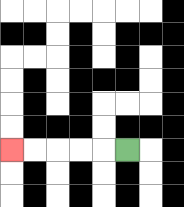{'start': '[5, 6]', 'end': '[0, 6]', 'path_directions': 'L,L,L,L,L', 'path_coordinates': '[[5, 6], [4, 6], [3, 6], [2, 6], [1, 6], [0, 6]]'}